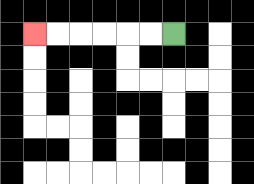{'start': '[7, 1]', 'end': '[1, 1]', 'path_directions': 'L,L,L,L,L,L', 'path_coordinates': '[[7, 1], [6, 1], [5, 1], [4, 1], [3, 1], [2, 1], [1, 1]]'}